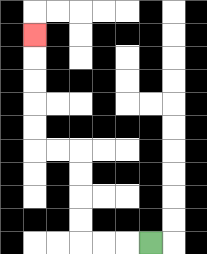{'start': '[6, 10]', 'end': '[1, 1]', 'path_directions': 'L,L,L,U,U,U,U,L,L,U,U,U,U,U', 'path_coordinates': '[[6, 10], [5, 10], [4, 10], [3, 10], [3, 9], [3, 8], [3, 7], [3, 6], [2, 6], [1, 6], [1, 5], [1, 4], [1, 3], [1, 2], [1, 1]]'}